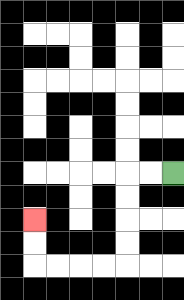{'start': '[7, 7]', 'end': '[1, 9]', 'path_directions': 'L,L,D,D,D,D,L,L,L,L,U,U', 'path_coordinates': '[[7, 7], [6, 7], [5, 7], [5, 8], [5, 9], [5, 10], [5, 11], [4, 11], [3, 11], [2, 11], [1, 11], [1, 10], [1, 9]]'}